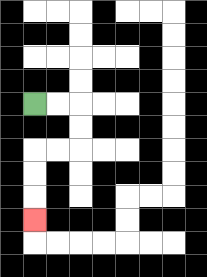{'start': '[1, 4]', 'end': '[1, 9]', 'path_directions': 'R,R,D,D,L,L,D,D,D', 'path_coordinates': '[[1, 4], [2, 4], [3, 4], [3, 5], [3, 6], [2, 6], [1, 6], [1, 7], [1, 8], [1, 9]]'}